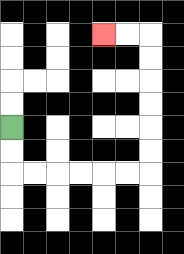{'start': '[0, 5]', 'end': '[4, 1]', 'path_directions': 'D,D,R,R,R,R,R,R,U,U,U,U,U,U,L,L', 'path_coordinates': '[[0, 5], [0, 6], [0, 7], [1, 7], [2, 7], [3, 7], [4, 7], [5, 7], [6, 7], [6, 6], [6, 5], [6, 4], [6, 3], [6, 2], [6, 1], [5, 1], [4, 1]]'}